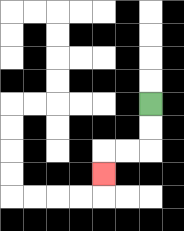{'start': '[6, 4]', 'end': '[4, 7]', 'path_directions': 'D,D,L,L,D', 'path_coordinates': '[[6, 4], [6, 5], [6, 6], [5, 6], [4, 6], [4, 7]]'}